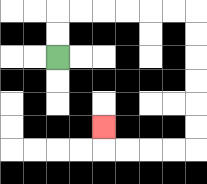{'start': '[2, 2]', 'end': '[4, 5]', 'path_directions': 'U,U,R,R,R,R,R,R,D,D,D,D,D,D,L,L,L,L,U', 'path_coordinates': '[[2, 2], [2, 1], [2, 0], [3, 0], [4, 0], [5, 0], [6, 0], [7, 0], [8, 0], [8, 1], [8, 2], [8, 3], [8, 4], [8, 5], [8, 6], [7, 6], [6, 6], [5, 6], [4, 6], [4, 5]]'}